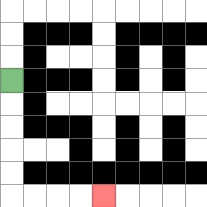{'start': '[0, 3]', 'end': '[4, 8]', 'path_directions': 'D,D,D,D,D,R,R,R,R', 'path_coordinates': '[[0, 3], [0, 4], [0, 5], [0, 6], [0, 7], [0, 8], [1, 8], [2, 8], [3, 8], [4, 8]]'}